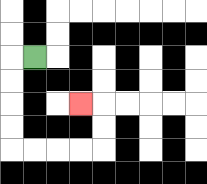{'start': '[1, 2]', 'end': '[3, 4]', 'path_directions': 'L,D,D,D,D,R,R,R,R,U,U,L', 'path_coordinates': '[[1, 2], [0, 2], [0, 3], [0, 4], [0, 5], [0, 6], [1, 6], [2, 6], [3, 6], [4, 6], [4, 5], [4, 4], [3, 4]]'}